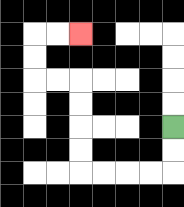{'start': '[7, 5]', 'end': '[3, 1]', 'path_directions': 'D,D,L,L,L,L,U,U,U,U,L,L,U,U,R,R', 'path_coordinates': '[[7, 5], [7, 6], [7, 7], [6, 7], [5, 7], [4, 7], [3, 7], [3, 6], [3, 5], [3, 4], [3, 3], [2, 3], [1, 3], [1, 2], [1, 1], [2, 1], [3, 1]]'}